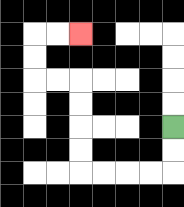{'start': '[7, 5]', 'end': '[3, 1]', 'path_directions': 'D,D,L,L,L,L,U,U,U,U,L,L,U,U,R,R', 'path_coordinates': '[[7, 5], [7, 6], [7, 7], [6, 7], [5, 7], [4, 7], [3, 7], [3, 6], [3, 5], [3, 4], [3, 3], [2, 3], [1, 3], [1, 2], [1, 1], [2, 1], [3, 1]]'}